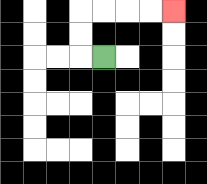{'start': '[4, 2]', 'end': '[7, 0]', 'path_directions': 'L,U,U,R,R,R,R', 'path_coordinates': '[[4, 2], [3, 2], [3, 1], [3, 0], [4, 0], [5, 0], [6, 0], [7, 0]]'}